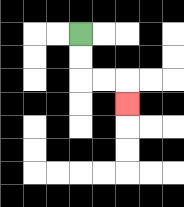{'start': '[3, 1]', 'end': '[5, 4]', 'path_directions': 'D,D,R,R,D', 'path_coordinates': '[[3, 1], [3, 2], [3, 3], [4, 3], [5, 3], [5, 4]]'}